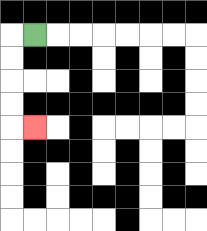{'start': '[1, 1]', 'end': '[1, 5]', 'path_directions': 'L,D,D,D,D,R', 'path_coordinates': '[[1, 1], [0, 1], [0, 2], [0, 3], [0, 4], [0, 5], [1, 5]]'}